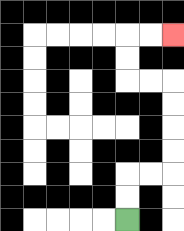{'start': '[5, 9]', 'end': '[7, 1]', 'path_directions': 'U,U,R,R,U,U,U,U,L,L,U,U,R,R', 'path_coordinates': '[[5, 9], [5, 8], [5, 7], [6, 7], [7, 7], [7, 6], [7, 5], [7, 4], [7, 3], [6, 3], [5, 3], [5, 2], [5, 1], [6, 1], [7, 1]]'}